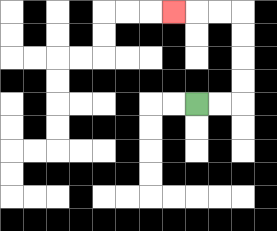{'start': '[8, 4]', 'end': '[7, 0]', 'path_directions': 'R,R,U,U,U,U,L,L,L', 'path_coordinates': '[[8, 4], [9, 4], [10, 4], [10, 3], [10, 2], [10, 1], [10, 0], [9, 0], [8, 0], [7, 0]]'}